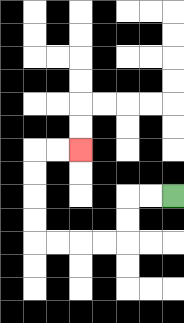{'start': '[7, 8]', 'end': '[3, 6]', 'path_directions': 'L,L,D,D,L,L,L,L,U,U,U,U,R,R', 'path_coordinates': '[[7, 8], [6, 8], [5, 8], [5, 9], [5, 10], [4, 10], [3, 10], [2, 10], [1, 10], [1, 9], [1, 8], [1, 7], [1, 6], [2, 6], [3, 6]]'}